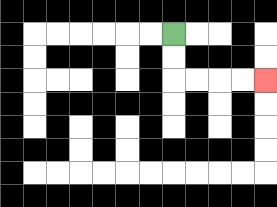{'start': '[7, 1]', 'end': '[11, 3]', 'path_directions': 'D,D,R,R,R,R', 'path_coordinates': '[[7, 1], [7, 2], [7, 3], [8, 3], [9, 3], [10, 3], [11, 3]]'}